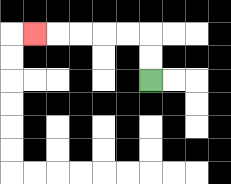{'start': '[6, 3]', 'end': '[1, 1]', 'path_directions': 'U,U,L,L,L,L,L', 'path_coordinates': '[[6, 3], [6, 2], [6, 1], [5, 1], [4, 1], [3, 1], [2, 1], [1, 1]]'}